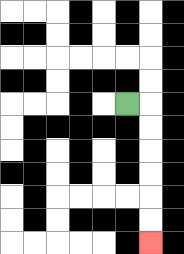{'start': '[5, 4]', 'end': '[6, 10]', 'path_directions': 'R,D,D,D,D,D,D', 'path_coordinates': '[[5, 4], [6, 4], [6, 5], [6, 6], [6, 7], [6, 8], [6, 9], [6, 10]]'}